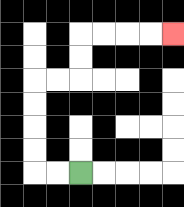{'start': '[3, 7]', 'end': '[7, 1]', 'path_directions': 'L,L,U,U,U,U,R,R,U,U,R,R,R,R', 'path_coordinates': '[[3, 7], [2, 7], [1, 7], [1, 6], [1, 5], [1, 4], [1, 3], [2, 3], [3, 3], [3, 2], [3, 1], [4, 1], [5, 1], [6, 1], [7, 1]]'}